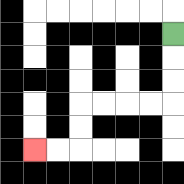{'start': '[7, 1]', 'end': '[1, 6]', 'path_directions': 'D,D,D,L,L,L,L,D,D,L,L', 'path_coordinates': '[[7, 1], [7, 2], [7, 3], [7, 4], [6, 4], [5, 4], [4, 4], [3, 4], [3, 5], [3, 6], [2, 6], [1, 6]]'}